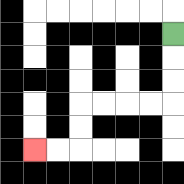{'start': '[7, 1]', 'end': '[1, 6]', 'path_directions': 'D,D,D,L,L,L,L,D,D,L,L', 'path_coordinates': '[[7, 1], [7, 2], [7, 3], [7, 4], [6, 4], [5, 4], [4, 4], [3, 4], [3, 5], [3, 6], [2, 6], [1, 6]]'}